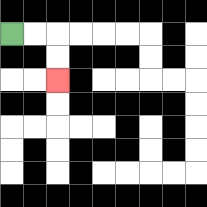{'start': '[0, 1]', 'end': '[2, 3]', 'path_directions': 'R,R,D,D', 'path_coordinates': '[[0, 1], [1, 1], [2, 1], [2, 2], [2, 3]]'}